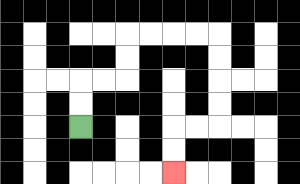{'start': '[3, 5]', 'end': '[7, 7]', 'path_directions': 'U,U,R,R,U,U,R,R,R,R,D,D,D,D,L,L,D,D', 'path_coordinates': '[[3, 5], [3, 4], [3, 3], [4, 3], [5, 3], [5, 2], [5, 1], [6, 1], [7, 1], [8, 1], [9, 1], [9, 2], [9, 3], [9, 4], [9, 5], [8, 5], [7, 5], [7, 6], [7, 7]]'}